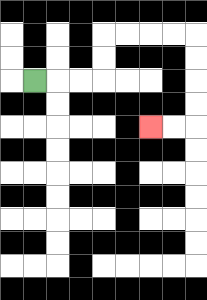{'start': '[1, 3]', 'end': '[6, 5]', 'path_directions': 'R,R,R,U,U,R,R,R,R,D,D,D,D,L,L', 'path_coordinates': '[[1, 3], [2, 3], [3, 3], [4, 3], [4, 2], [4, 1], [5, 1], [6, 1], [7, 1], [8, 1], [8, 2], [8, 3], [8, 4], [8, 5], [7, 5], [6, 5]]'}